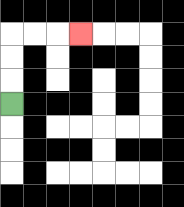{'start': '[0, 4]', 'end': '[3, 1]', 'path_directions': 'U,U,U,R,R,R', 'path_coordinates': '[[0, 4], [0, 3], [0, 2], [0, 1], [1, 1], [2, 1], [3, 1]]'}